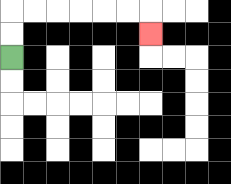{'start': '[0, 2]', 'end': '[6, 1]', 'path_directions': 'U,U,R,R,R,R,R,R,D', 'path_coordinates': '[[0, 2], [0, 1], [0, 0], [1, 0], [2, 0], [3, 0], [4, 0], [5, 0], [6, 0], [6, 1]]'}